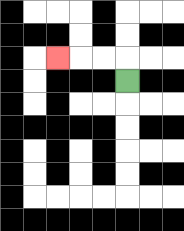{'start': '[5, 3]', 'end': '[2, 2]', 'path_directions': 'U,L,L,L', 'path_coordinates': '[[5, 3], [5, 2], [4, 2], [3, 2], [2, 2]]'}